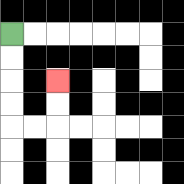{'start': '[0, 1]', 'end': '[2, 3]', 'path_directions': 'D,D,D,D,R,R,U,U', 'path_coordinates': '[[0, 1], [0, 2], [0, 3], [0, 4], [0, 5], [1, 5], [2, 5], [2, 4], [2, 3]]'}